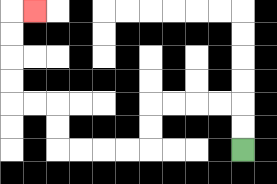{'start': '[10, 6]', 'end': '[1, 0]', 'path_directions': 'U,U,L,L,L,L,D,D,L,L,L,L,U,U,L,L,U,U,U,U,R', 'path_coordinates': '[[10, 6], [10, 5], [10, 4], [9, 4], [8, 4], [7, 4], [6, 4], [6, 5], [6, 6], [5, 6], [4, 6], [3, 6], [2, 6], [2, 5], [2, 4], [1, 4], [0, 4], [0, 3], [0, 2], [0, 1], [0, 0], [1, 0]]'}